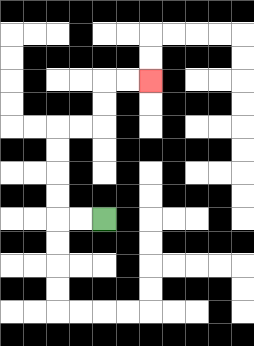{'start': '[4, 9]', 'end': '[6, 3]', 'path_directions': 'L,L,U,U,U,U,R,R,U,U,R,R', 'path_coordinates': '[[4, 9], [3, 9], [2, 9], [2, 8], [2, 7], [2, 6], [2, 5], [3, 5], [4, 5], [4, 4], [4, 3], [5, 3], [6, 3]]'}